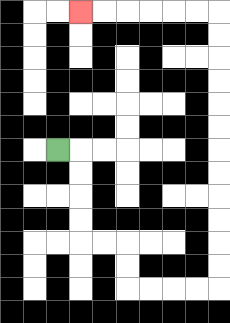{'start': '[2, 6]', 'end': '[3, 0]', 'path_directions': 'R,D,D,D,D,R,R,D,D,R,R,R,R,U,U,U,U,U,U,U,U,U,U,U,U,L,L,L,L,L,L', 'path_coordinates': '[[2, 6], [3, 6], [3, 7], [3, 8], [3, 9], [3, 10], [4, 10], [5, 10], [5, 11], [5, 12], [6, 12], [7, 12], [8, 12], [9, 12], [9, 11], [9, 10], [9, 9], [9, 8], [9, 7], [9, 6], [9, 5], [9, 4], [9, 3], [9, 2], [9, 1], [9, 0], [8, 0], [7, 0], [6, 0], [5, 0], [4, 0], [3, 0]]'}